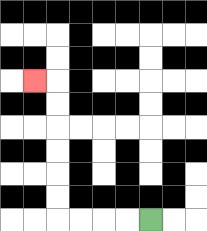{'start': '[6, 9]', 'end': '[1, 3]', 'path_directions': 'L,L,L,L,U,U,U,U,U,U,L', 'path_coordinates': '[[6, 9], [5, 9], [4, 9], [3, 9], [2, 9], [2, 8], [2, 7], [2, 6], [2, 5], [2, 4], [2, 3], [1, 3]]'}